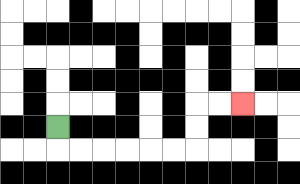{'start': '[2, 5]', 'end': '[10, 4]', 'path_directions': 'D,R,R,R,R,R,R,U,U,R,R', 'path_coordinates': '[[2, 5], [2, 6], [3, 6], [4, 6], [5, 6], [6, 6], [7, 6], [8, 6], [8, 5], [8, 4], [9, 4], [10, 4]]'}